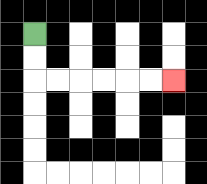{'start': '[1, 1]', 'end': '[7, 3]', 'path_directions': 'D,D,R,R,R,R,R,R', 'path_coordinates': '[[1, 1], [1, 2], [1, 3], [2, 3], [3, 3], [4, 3], [5, 3], [6, 3], [7, 3]]'}